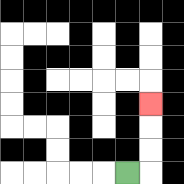{'start': '[5, 7]', 'end': '[6, 4]', 'path_directions': 'R,U,U,U', 'path_coordinates': '[[5, 7], [6, 7], [6, 6], [6, 5], [6, 4]]'}